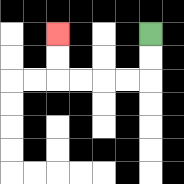{'start': '[6, 1]', 'end': '[2, 1]', 'path_directions': 'D,D,L,L,L,L,U,U', 'path_coordinates': '[[6, 1], [6, 2], [6, 3], [5, 3], [4, 3], [3, 3], [2, 3], [2, 2], [2, 1]]'}